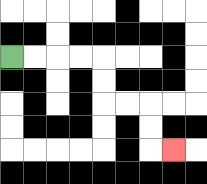{'start': '[0, 2]', 'end': '[7, 6]', 'path_directions': 'R,R,R,R,D,D,R,R,D,D,R', 'path_coordinates': '[[0, 2], [1, 2], [2, 2], [3, 2], [4, 2], [4, 3], [4, 4], [5, 4], [6, 4], [6, 5], [6, 6], [7, 6]]'}